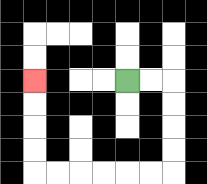{'start': '[5, 3]', 'end': '[1, 3]', 'path_directions': 'R,R,D,D,D,D,L,L,L,L,L,L,U,U,U,U', 'path_coordinates': '[[5, 3], [6, 3], [7, 3], [7, 4], [7, 5], [7, 6], [7, 7], [6, 7], [5, 7], [4, 7], [3, 7], [2, 7], [1, 7], [1, 6], [1, 5], [1, 4], [1, 3]]'}